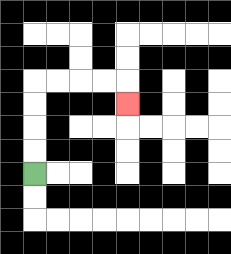{'start': '[1, 7]', 'end': '[5, 4]', 'path_directions': 'U,U,U,U,R,R,R,R,D', 'path_coordinates': '[[1, 7], [1, 6], [1, 5], [1, 4], [1, 3], [2, 3], [3, 3], [4, 3], [5, 3], [5, 4]]'}